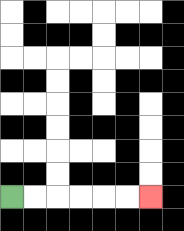{'start': '[0, 8]', 'end': '[6, 8]', 'path_directions': 'R,R,R,R,R,R', 'path_coordinates': '[[0, 8], [1, 8], [2, 8], [3, 8], [4, 8], [5, 8], [6, 8]]'}